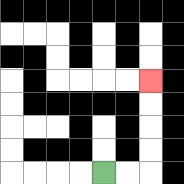{'start': '[4, 7]', 'end': '[6, 3]', 'path_directions': 'R,R,U,U,U,U', 'path_coordinates': '[[4, 7], [5, 7], [6, 7], [6, 6], [6, 5], [6, 4], [6, 3]]'}